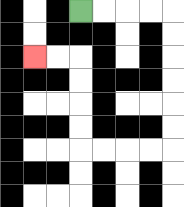{'start': '[3, 0]', 'end': '[1, 2]', 'path_directions': 'R,R,R,R,D,D,D,D,D,D,L,L,L,L,U,U,U,U,L,L', 'path_coordinates': '[[3, 0], [4, 0], [5, 0], [6, 0], [7, 0], [7, 1], [7, 2], [7, 3], [7, 4], [7, 5], [7, 6], [6, 6], [5, 6], [4, 6], [3, 6], [3, 5], [3, 4], [3, 3], [3, 2], [2, 2], [1, 2]]'}